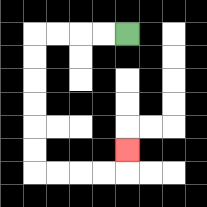{'start': '[5, 1]', 'end': '[5, 6]', 'path_directions': 'L,L,L,L,D,D,D,D,D,D,R,R,R,R,U', 'path_coordinates': '[[5, 1], [4, 1], [3, 1], [2, 1], [1, 1], [1, 2], [1, 3], [1, 4], [1, 5], [1, 6], [1, 7], [2, 7], [3, 7], [4, 7], [5, 7], [5, 6]]'}